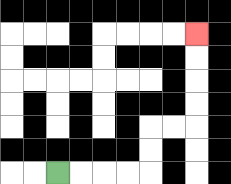{'start': '[2, 7]', 'end': '[8, 1]', 'path_directions': 'R,R,R,R,U,U,R,R,U,U,U,U', 'path_coordinates': '[[2, 7], [3, 7], [4, 7], [5, 7], [6, 7], [6, 6], [6, 5], [7, 5], [8, 5], [8, 4], [8, 3], [8, 2], [8, 1]]'}